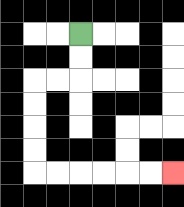{'start': '[3, 1]', 'end': '[7, 7]', 'path_directions': 'D,D,L,L,D,D,D,D,R,R,R,R,R,R', 'path_coordinates': '[[3, 1], [3, 2], [3, 3], [2, 3], [1, 3], [1, 4], [1, 5], [1, 6], [1, 7], [2, 7], [3, 7], [4, 7], [5, 7], [6, 7], [7, 7]]'}